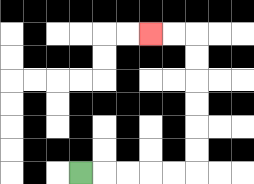{'start': '[3, 7]', 'end': '[6, 1]', 'path_directions': 'R,R,R,R,R,U,U,U,U,U,U,L,L', 'path_coordinates': '[[3, 7], [4, 7], [5, 7], [6, 7], [7, 7], [8, 7], [8, 6], [8, 5], [8, 4], [8, 3], [8, 2], [8, 1], [7, 1], [6, 1]]'}